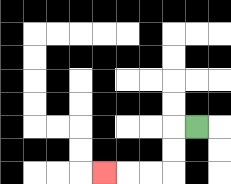{'start': '[8, 5]', 'end': '[4, 7]', 'path_directions': 'L,D,D,L,L,L', 'path_coordinates': '[[8, 5], [7, 5], [7, 6], [7, 7], [6, 7], [5, 7], [4, 7]]'}